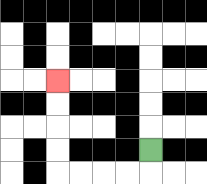{'start': '[6, 6]', 'end': '[2, 3]', 'path_directions': 'D,L,L,L,L,U,U,U,U', 'path_coordinates': '[[6, 6], [6, 7], [5, 7], [4, 7], [3, 7], [2, 7], [2, 6], [2, 5], [2, 4], [2, 3]]'}